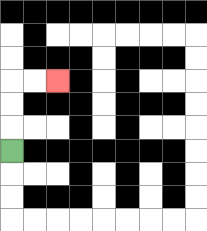{'start': '[0, 6]', 'end': '[2, 3]', 'path_directions': 'U,U,U,R,R', 'path_coordinates': '[[0, 6], [0, 5], [0, 4], [0, 3], [1, 3], [2, 3]]'}